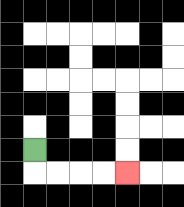{'start': '[1, 6]', 'end': '[5, 7]', 'path_directions': 'D,R,R,R,R', 'path_coordinates': '[[1, 6], [1, 7], [2, 7], [3, 7], [4, 7], [5, 7]]'}